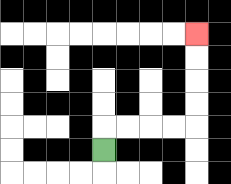{'start': '[4, 6]', 'end': '[8, 1]', 'path_directions': 'U,R,R,R,R,U,U,U,U', 'path_coordinates': '[[4, 6], [4, 5], [5, 5], [6, 5], [7, 5], [8, 5], [8, 4], [8, 3], [8, 2], [8, 1]]'}